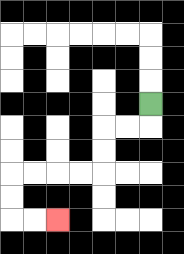{'start': '[6, 4]', 'end': '[2, 9]', 'path_directions': 'D,L,L,D,D,L,L,L,L,D,D,R,R', 'path_coordinates': '[[6, 4], [6, 5], [5, 5], [4, 5], [4, 6], [4, 7], [3, 7], [2, 7], [1, 7], [0, 7], [0, 8], [0, 9], [1, 9], [2, 9]]'}